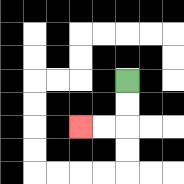{'start': '[5, 3]', 'end': '[3, 5]', 'path_directions': 'D,D,L,L', 'path_coordinates': '[[5, 3], [5, 4], [5, 5], [4, 5], [3, 5]]'}